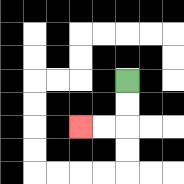{'start': '[5, 3]', 'end': '[3, 5]', 'path_directions': 'D,D,L,L', 'path_coordinates': '[[5, 3], [5, 4], [5, 5], [4, 5], [3, 5]]'}